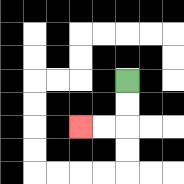{'start': '[5, 3]', 'end': '[3, 5]', 'path_directions': 'D,D,L,L', 'path_coordinates': '[[5, 3], [5, 4], [5, 5], [4, 5], [3, 5]]'}